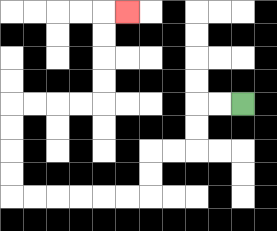{'start': '[10, 4]', 'end': '[5, 0]', 'path_directions': 'L,L,D,D,L,L,D,D,L,L,L,L,L,L,U,U,U,U,R,R,R,R,U,U,U,U,R', 'path_coordinates': '[[10, 4], [9, 4], [8, 4], [8, 5], [8, 6], [7, 6], [6, 6], [6, 7], [6, 8], [5, 8], [4, 8], [3, 8], [2, 8], [1, 8], [0, 8], [0, 7], [0, 6], [0, 5], [0, 4], [1, 4], [2, 4], [3, 4], [4, 4], [4, 3], [4, 2], [4, 1], [4, 0], [5, 0]]'}